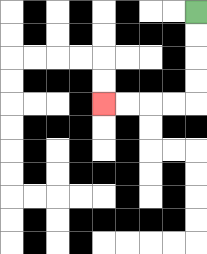{'start': '[8, 0]', 'end': '[4, 4]', 'path_directions': 'D,D,D,D,L,L,L,L', 'path_coordinates': '[[8, 0], [8, 1], [8, 2], [8, 3], [8, 4], [7, 4], [6, 4], [5, 4], [4, 4]]'}